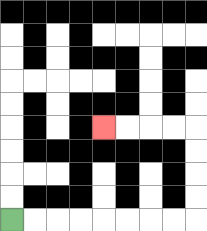{'start': '[0, 9]', 'end': '[4, 5]', 'path_directions': 'R,R,R,R,R,R,R,R,U,U,U,U,L,L,L,L', 'path_coordinates': '[[0, 9], [1, 9], [2, 9], [3, 9], [4, 9], [5, 9], [6, 9], [7, 9], [8, 9], [8, 8], [8, 7], [8, 6], [8, 5], [7, 5], [6, 5], [5, 5], [4, 5]]'}